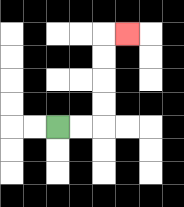{'start': '[2, 5]', 'end': '[5, 1]', 'path_directions': 'R,R,U,U,U,U,R', 'path_coordinates': '[[2, 5], [3, 5], [4, 5], [4, 4], [4, 3], [4, 2], [4, 1], [5, 1]]'}